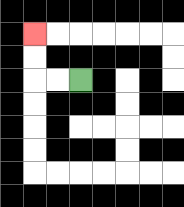{'start': '[3, 3]', 'end': '[1, 1]', 'path_directions': 'L,L,U,U', 'path_coordinates': '[[3, 3], [2, 3], [1, 3], [1, 2], [1, 1]]'}